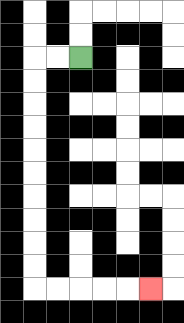{'start': '[3, 2]', 'end': '[6, 12]', 'path_directions': 'L,L,D,D,D,D,D,D,D,D,D,D,R,R,R,R,R', 'path_coordinates': '[[3, 2], [2, 2], [1, 2], [1, 3], [1, 4], [1, 5], [1, 6], [1, 7], [1, 8], [1, 9], [1, 10], [1, 11], [1, 12], [2, 12], [3, 12], [4, 12], [5, 12], [6, 12]]'}